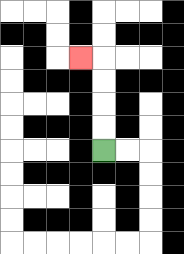{'start': '[4, 6]', 'end': '[3, 2]', 'path_directions': 'U,U,U,U,L', 'path_coordinates': '[[4, 6], [4, 5], [4, 4], [4, 3], [4, 2], [3, 2]]'}